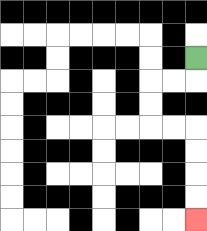{'start': '[8, 2]', 'end': '[8, 9]', 'path_directions': 'D,L,L,D,D,R,R,D,D,D,D', 'path_coordinates': '[[8, 2], [8, 3], [7, 3], [6, 3], [6, 4], [6, 5], [7, 5], [8, 5], [8, 6], [8, 7], [8, 8], [8, 9]]'}